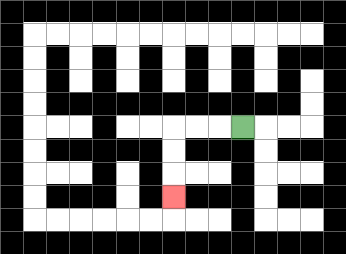{'start': '[10, 5]', 'end': '[7, 8]', 'path_directions': 'L,L,L,D,D,D', 'path_coordinates': '[[10, 5], [9, 5], [8, 5], [7, 5], [7, 6], [7, 7], [7, 8]]'}